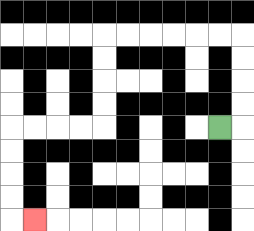{'start': '[9, 5]', 'end': '[1, 9]', 'path_directions': 'R,U,U,U,U,L,L,L,L,L,L,D,D,D,D,L,L,L,L,D,D,D,D,R', 'path_coordinates': '[[9, 5], [10, 5], [10, 4], [10, 3], [10, 2], [10, 1], [9, 1], [8, 1], [7, 1], [6, 1], [5, 1], [4, 1], [4, 2], [4, 3], [4, 4], [4, 5], [3, 5], [2, 5], [1, 5], [0, 5], [0, 6], [0, 7], [0, 8], [0, 9], [1, 9]]'}